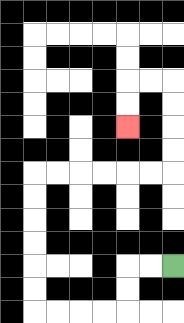{'start': '[7, 11]', 'end': '[5, 5]', 'path_directions': 'L,L,D,D,L,L,L,L,U,U,U,U,U,U,R,R,R,R,R,R,U,U,U,U,L,L,D,D', 'path_coordinates': '[[7, 11], [6, 11], [5, 11], [5, 12], [5, 13], [4, 13], [3, 13], [2, 13], [1, 13], [1, 12], [1, 11], [1, 10], [1, 9], [1, 8], [1, 7], [2, 7], [3, 7], [4, 7], [5, 7], [6, 7], [7, 7], [7, 6], [7, 5], [7, 4], [7, 3], [6, 3], [5, 3], [5, 4], [5, 5]]'}